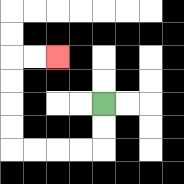{'start': '[4, 4]', 'end': '[2, 2]', 'path_directions': 'D,D,L,L,L,L,U,U,U,U,R,R', 'path_coordinates': '[[4, 4], [4, 5], [4, 6], [3, 6], [2, 6], [1, 6], [0, 6], [0, 5], [0, 4], [0, 3], [0, 2], [1, 2], [2, 2]]'}